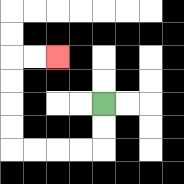{'start': '[4, 4]', 'end': '[2, 2]', 'path_directions': 'D,D,L,L,L,L,U,U,U,U,R,R', 'path_coordinates': '[[4, 4], [4, 5], [4, 6], [3, 6], [2, 6], [1, 6], [0, 6], [0, 5], [0, 4], [0, 3], [0, 2], [1, 2], [2, 2]]'}